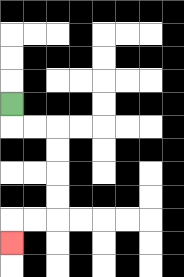{'start': '[0, 4]', 'end': '[0, 10]', 'path_directions': 'D,R,R,D,D,D,D,L,L,D', 'path_coordinates': '[[0, 4], [0, 5], [1, 5], [2, 5], [2, 6], [2, 7], [2, 8], [2, 9], [1, 9], [0, 9], [0, 10]]'}